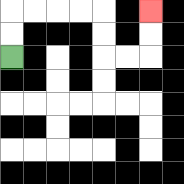{'start': '[0, 2]', 'end': '[6, 0]', 'path_directions': 'U,U,R,R,R,R,D,D,R,R,U,U', 'path_coordinates': '[[0, 2], [0, 1], [0, 0], [1, 0], [2, 0], [3, 0], [4, 0], [4, 1], [4, 2], [5, 2], [6, 2], [6, 1], [6, 0]]'}